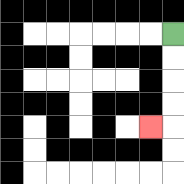{'start': '[7, 1]', 'end': '[6, 5]', 'path_directions': 'D,D,D,D,L', 'path_coordinates': '[[7, 1], [7, 2], [7, 3], [7, 4], [7, 5], [6, 5]]'}